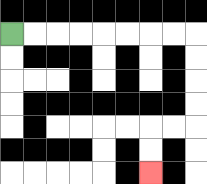{'start': '[0, 1]', 'end': '[6, 7]', 'path_directions': 'R,R,R,R,R,R,R,R,D,D,D,D,L,L,D,D', 'path_coordinates': '[[0, 1], [1, 1], [2, 1], [3, 1], [4, 1], [5, 1], [6, 1], [7, 1], [8, 1], [8, 2], [8, 3], [8, 4], [8, 5], [7, 5], [6, 5], [6, 6], [6, 7]]'}